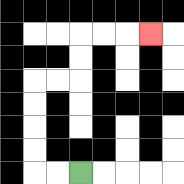{'start': '[3, 7]', 'end': '[6, 1]', 'path_directions': 'L,L,U,U,U,U,R,R,U,U,R,R,R', 'path_coordinates': '[[3, 7], [2, 7], [1, 7], [1, 6], [1, 5], [1, 4], [1, 3], [2, 3], [3, 3], [3, 2], [3, 1], [4, 1], [5, 1], [6, 1]]'}